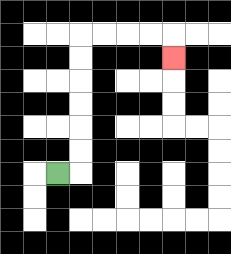{'start': '[2, 7]', 'end': '[7, 2]', 'path_directions': 'R,U,U,U,U,U,U,R,R,R,R,D', 'path_coordinates': '[[2, 7], [3, 7], [3, 6], [3, 5], [3, 4], [3, 3], [3, 2], [3, 1], [4, 1], [5, 1], [6, 1], [7, 1], [7, 2]]'}